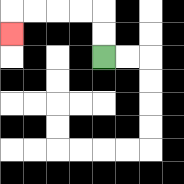{'start': '[4, 2]', 'end': '[0, 1]', 'path_directions': 'U,U,L,L,L,L,D', 'path_coordinates': '[[4, 2], [4, 1], [4, 0], [3, 0], [2, 0], [1, 0], [0, 0], [0, 1]]'}